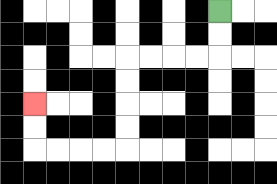{'start': '[9, 0]', 'end': '[1, 4]', 'path_directions': 'D,D,L,L,L,L,D,D,D,D,L,L,L,L,U,U', 'path_coordinates': '[[9, 0], [9, 1], [9, 2], [8, 2], [7, 2], [6, 2], [5, 2], [5, 3], [5, 4], [5, 5], [5, 6], [4, 6], [3, 6], [2, 6], [1, 6], [1, 5], [1, 4]]'}